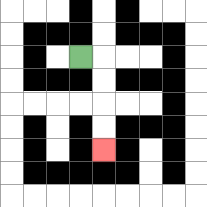{'start': '[3, 2]', 'end': '[4, 6]', 'path_directions': 'R,D,D,D,D', 'path_coordinates': '[[3, 2], [4, 2], [4, 3], [4, 4], [4, 5], [4, 6]]'}